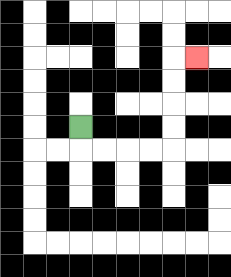{'start': '[3, 5]', 'end': '[8, 2]', 'path_directions': 'D,R,R,R,R,U,U,U,U,R', 'path_coordinates': '[[3, 5], [3, 6], [4, 6], [5, 6], [6, 6], [7, 6], [7, 5], [7, 4], [7, 3], [7, 2], [8, 2]]'}